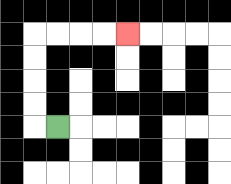{'start': '[2, 5]', 'end': '[5, 1]', 'path_directions': 'L,U,U,U,U,R,R,R,R', 'path_coordinates': '[[2, 5], [1, 5], [1, 4], [1, 3], [1, 2], [1, 1], [2, 1], [3, 1], [4, 1], [5, 1]]'}